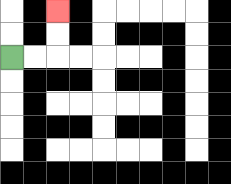{'start': '[0, 2]', 'end': '[2, 0]', 'path_directions': 'R,R,U,U', 'path_coordinates': '[[0, 2], [1, 2], [2, 2], [2, 1], [2, 0]]'}